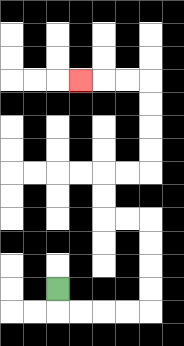{'start': '[2, 12]', 'end': '[3, 3]', 'path_directions': 'D,R,R,R,R,U,U,U,U,L,L,U,U,R,R,U,U,U,U,L,L,L', 'path_coordinates': '[[2, 12], [2, 13], [3, 13], [4, 13], [5, 13], [6, 13], [6, 12], [6, 11], [6, 10], [6, 9], [5, 9], [4, 9], [4, 8], [4, 7], [5, 7], [6, 7], [6, 6], [6, 5], [6, 4], [6, 3], [5, 3], [4, 3], [3, 3]]'}